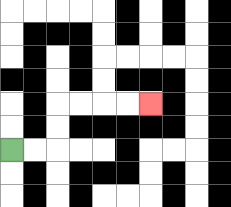{'start': '[0, 6]', 'end': '[6, 4]', 'path_directions': 'R,R,U,U,R,R,R,R', 'path_coordinates': '[[0, 6], [1, 6], [2, 6], [2, 5], [2, 4], [3, 4], [4, 4], [5, 4], [6, 4]]'}